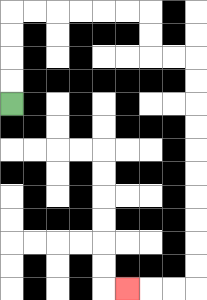{'start': '[0, 4]', 'end': '[5, 12]', 'path_directions': 'U,U,U,U,R,R,R,R,R,R,D,D,R,R,D,D,D,D,D,D,D,D,D,D,L,L,L', 'path_coordinates': '[[0, 4], [0, 3], [0, 2], [0, 1], [0, 0], [1, 0], [2, 0], [3, 0], [4, 0], [5, 0], [6, 0], [6, 1], [6, 2], [7, 2], [8, 2], [8, 3], [8, 4], [8, 5], [8, 6], [8, 7], [8, 8], [8, 9], [8, 10], [8, 11], [8, 12], [7, 12], [6, 12], [5, 12]]'}